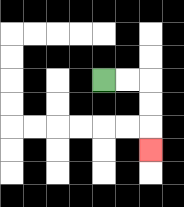{'start': '[4, 3]', 'end': '[6, 6]', 'path_directions': 'R,R,D,D,D', 'path_coordinates': '[[4, 3], [5, 3], [6, 3], [6, 4], [6, 5], [6, 6]]'}